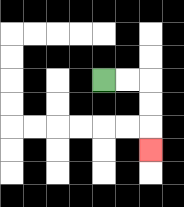{'start': '[4, 3]', 'end': '[6, 6]', 'path_directions': 'R,R,D,D,D', 'path_coordinates': '[[4, 3], [5, 3], [6, 3], [6, 4], [6, 5], [6, 6]]'}